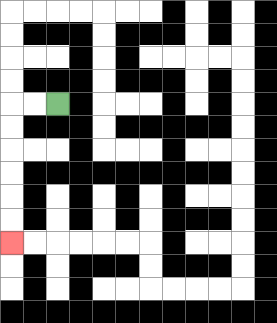{'start': '[2, 4]', 'end': '[0, 10]', 'path_directions': 'L,L,D,D,D,D,D,D', 'path_coordinates': '[[2, 4], [1, 4], [0, 4], [0, 5], [0, 6], [0, 7], [0, 8], [0, 9], [0, 10]]'}